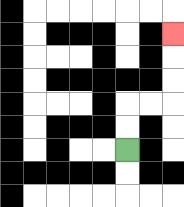{'start': '[5, 6]', 'end': '[7, 1]', 'path_directions': 'U,U,R,R,U,U,U', 'path_coordinates': '[[5, 6], [5, 5], [5, 4], [6, 4], [7, 4], [7, 3], [7, 2], [7, 1]]'}